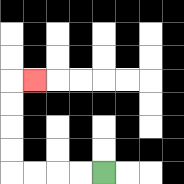{'start': '[4, 7]', 'end': '[1, 3]', 'path_directions': 'L,L,L,L,U,U,U,U,R', 'path_coordinates': '[[4, 7], [3, 7], [2, 7], [1, 7], [0, 7], [0, 6], [0, 5], [0, 4], [0, 3], [1, 3]]'}